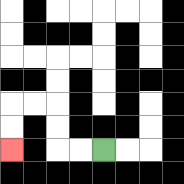{'start': '[4, 6]', 'end': '[0, 6]', 'path_directions': 'L,L,U,U,L,L,D,D', 'path_coordinates': '[[4, 6], [3, 6], [2, 6], [2, 5], [2, 4], [1, 4], [0, 4], [0, 5], [0, 6]]'}